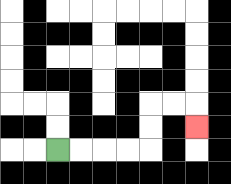{'start': '[2, 6]', 'end': '[8, 5]', 'path_directions': 'R,R,R,R,U,U,R,R,D', 'path_coordinates': '[[2, 6], [3, 6], [4, 6], [5, 6], [6, 6], [6, 5], [6, 4], [7, 4], [8, 4], [8, 5]]'}